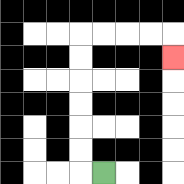{'start': '[4, 7]', 'end': '[7, 2]', 'path_directions': 'L,U,U,U,U,U,U,R,R,R,R,D', 'path_coordinates': '[[4, 7], [3, 7], [3, 6], [3, 5], [3, 4], [3, 3], [3, 2], [3, 1], [4, 1], [5, 1], [6, 1], [7, 1], [7, 2]]'}